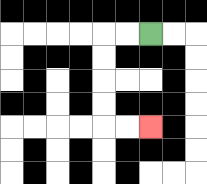{'start': '[6, 1]', 'end': '[6, 5]', 'path_directions': 'L,L,D,D,D,D,R,R', 'path_coordinates': '[[6, 1], [5, 1], [4, 1], [4, 2], [4, 3], [4, 4], [4, 5], [5, 5], [6, 5]]'}